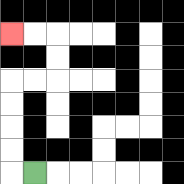{'start': '[1, 7]', 'end': '[0, 1]', 'path_directions': 'L,U,U,U,U,R,R,U,U,L,L', 'path_coordinates': '[[1, 7], [0, 7], [0, 6], [0, 5], [0, 4], [0, 3], [1, 3], [2, 3], [2, 2], [2, 1], [1, 1], [0, 1]]'}